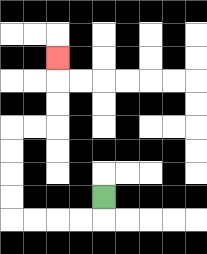{'start': '[4, 8]', 'end': '[2, 2]', 'path_directions': 'D,L,L,L,L,U,U,U,U,R,R,U,U,U', 'path_coordinates': '[[4, 8], [4, 9], [3, 9], [2, 9], [1, 9], [0, 9], [0, 8], [0, 7], [0, 6], [0, 5], [1, 5], [2, 5], [2, 4], [2, 3], [2, 2]]'}